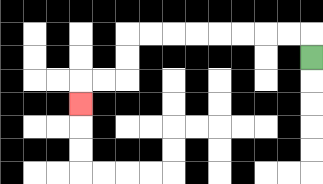{'start': '[13, 2]', 'end': '[3, 4]', 'path_directions': 'U,L,L,L,L,L,L,L,L,D,D,L,L,D', 'path_coordinates': '[[13, 2], [13, 1], [12, 1], [11, 1], [10, 1], [9, 1], [8, 1], [7, 1], [6, 1], [5, 1], [5, 2], [5, 3], [4, 3], [3, 3], [3, 4]]'}